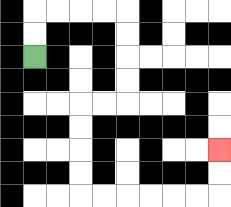{'start': '[1, 2]', 'end': '[9, 6]', 'path_directions': 'U,U,R,R,R,R,D,D,D,D,L,L,D,D,D,D,R,R,R,R,R,R,U,U', 'path_coordinates': '[[1, 2], [1, 1], [1, 0], [2, 0], [3, 0], [4, 0], [5, 0], [5, 1], [5, 2], [5, 3], [5, 4], [4, 4], [3, 4], [3, 5], [3, 6], [3, 7], [3, 8], [4, 8], [5, 8], [6, 8], [7, 8], [8, 8], [9, 8], [9, 7], [9, 6]]'}